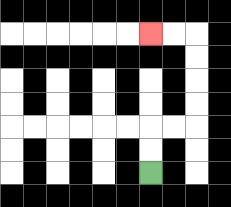{'start': '[6, 7]', 'end': '[6, 1]', 'path_directions': 'U,U,R,R,U,U,U,U,L,L', 'path_coordinates': '[[6, 7], [6, 6], [6, 5], [7, 5], [8, 5], [8, 4], [8, 3], [8, 2], [8, 1], [7, 1], [6, 1]]'}